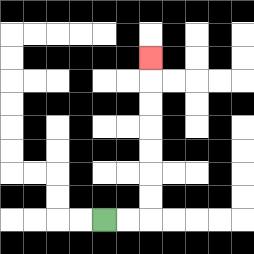{'start': '[4, 9]', 'end': '[6, 2]', 'path_directions': 'R,R,U,U,U,U,U,U,U', 'path_coordinates': '[[4, 9], [5, 9], [6, 9], [6, 8], [6, 7], [6, 6], [6, 5], [6, 4], [6, 3], [6, 2]]'}